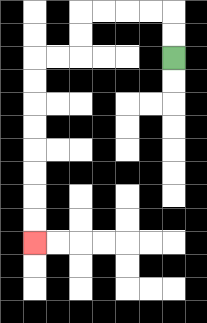{'start': '[7, 2]', 'end': '[1, 10]', 'path_directions': 'U,U,L,L,L,L,D,D,L,L,D,D,D,D,D,D,D,D', 'path_coordinates': '[[7, 2], [7, 1], [7, 0], [6, 0], [5, 0], [4, 0], [3, 0], [3, 1], [3, 2], [2, 2], [1, 2], [1, 3], [1, 4], [1, 5], [1, 6], [1, 7], [1, 8], [1, 9], [1, 10]]'}